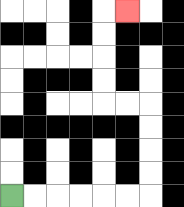{'start': '[0, 8]', 'end': '[5, 0]', 'path_directions': 'R,R,R,R,R,R,U,U,U,U,L,L,U,U,U,U,R', 'path_coordinates': '[[0, 8], [1, 8], [2, 8], [3, 8], [4, 8], [5, 8], [6, 8], [6, 7], [6, 6], [6, 5], [6, 4], [5, 4], [4, 4], [4, 3], [4, 2], [4, 1], [4, 0], [5, 0]]'}